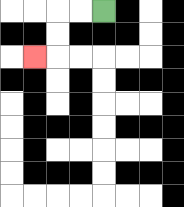{'start': '[4, 0]', 'end': '[1, 2]', 'path_directions': 'L,L,D,D,L', 'path_coordinates': '[[4, 0], [3, 0], [2, 0], [2, 1], [2, 2], [1, 2]]'}